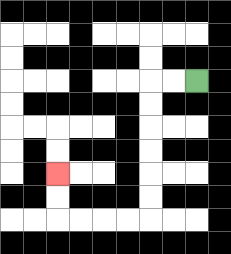{'start': '[8, 3]', 'end': '[2, 7]', 'path_directions': 'L,L,D,D,D,D,D,D,L,L,L,L,U,U', 'path_coordinates': '[[8, 3], [7, 3], [6, 3], [6, 4], [6, 5], [6, 6], [6, 7], [6, 8], [6, 9], [5, 9], [4, 9], [3, 9], [2, 9], [2, 8], [2, 7]]'}